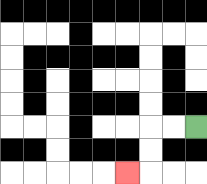{'start': '[8, 5]', 'end': '[5, 7]', 'path_directions': 'L,L,D,D,L', 'path_coordinates': '[[8, 5], [7, 5], [6, 5], [6, 6], [6, 7], [5, 7]]'}